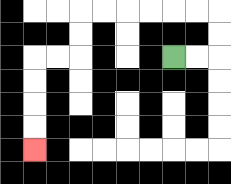{'start': '[7, 2]', 'end': '[1, 6]', 'path_directions': 'R,R,U,U,L,L,L,L,L,L,D,D,L,L,D,D,D,D', 'path_coordinates': '[[7, 2], [8, 2], [9, 2], [9, 1], [9, 0], [8, 0], [7, 0], [6, 0], [5, 0], [4, 0], [3, 0], [3, 1], [3, 2], [2, 2], [1, 2], [1, 3], [1, 4], [1, 5], [1, 6]]'}